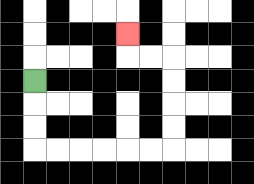{'start': '[1, 3]', 'end': '[5, 1]', 'path_directions': 'D,D,D,R,R,R,R,R,R,U,U,U,U,L,L,U', 'path_coordinates': '[[1, 3], [1, 4], [1, 5], [1, 6], [2, 6], [3, 6], [4, 6], [5, 6], [6, 6], [7, 6], [7, 5], [7, 4], [7, 3], [7, 2], [6, 2], [5, 2], [5, 1]]'}